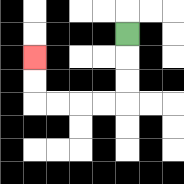{'start': '[5, 1]', 'end': '[1, 2]', 'path_directions': 'D,D,D,L,L,L,L,U,U', 'path_coordinates': '[[5, 1], [5, 2], [5, 3], [5, 4], [4, 4], [3, 4], [2, 4], [1, 4], [1, 3], [1, 2]]'}